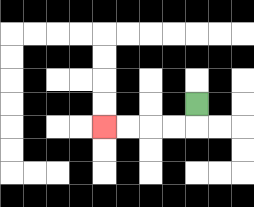{'start': '[8, 4]', 'end': '[4, 5]', 'path_directions': 'D,L,L,L,L', 'path_coordinates': '[[8, 4], [8, 5], [7, 5], [6, 5], [5, 5], [4, 5]]'}